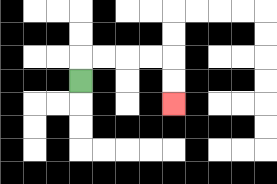{'start': '[3, 3]', 'end': '[7, 4]', 'path_directions': 'U,R,R,R,R,D,D', 'path_coordinates': '[[3, 3], [3, 2], [4, 2], [5, 2], [6, 2], [7, 2], [7, 3], [7, 4]]'}